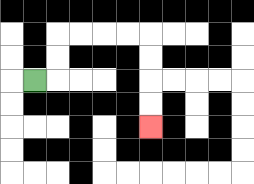{'start': '[1, 3]', 'end': '[6, 5]', 'path_directions': 'R,U,U,R,R,R,R,D,D,D,D', 'path_coordinates': '[[1, 3], [2, 3], [2, 2], [2, 1], [3, 1], [4, 1], [5, 1], [6, 1], [6, 2], [6, 3], [6, 4], [6, 5]]'}